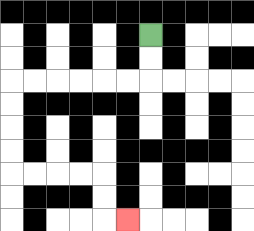{'start': '[6, 1]', 'end': '[5, 9]', 'path_directions': 'D,D,L,L,L,L,L,L,D,D,D,D,R,R,R,R,D,D,R', 'path_coordinates': '[[6, 1], [6, 2], [6, 3], [5, 3], [4, 3], [3, 3], [2, 3], [1, 3], [0, 3], [0, 4], [0, 5], [0, 6], [0, 7], [1, 7], [2, 7], [3, 7], [4, 7], [4, 8], [4, 9], [5, 9]]'}